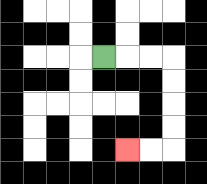{'start': '[4, 2]', 'end': '[5, 6]', 'path_directions': 'R,R,R,D,D,D,D,L,L', 'path_coordinates': '[[4, 2], [5, 2], [6, 2], [7, 2], [7, 3], [7, 4], [7, 5], [7, 6], [6, 6], [5, 6]]'}